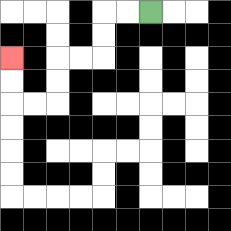{'start': '[6, 0]', 'end': '[0, 2]', 'path_directions': 'L,L,D,D,L,L,D,D,L,L,U,U', 'path_coordinates': '[[6, 0], [5, 0], [4, 0], [4, 1], [4, 2], [3, 2], [2, 2], [2, 3], [2, 4], [1, 4], [0, 4], [0, 3], [0, 2]]'}